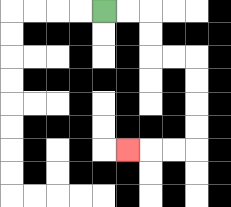{'start': '[4, 0]', 'end': '[5, 6]', 'path_directions': 'R,R,D,D,R,R,D,D,D,D,L,L,L', 'path_coordinates': '[[4, 0], [5, 0], [6, 0], [6, 1], [6, 2], [7, 2], [8, 2], [8, 3], [8, 4], [8, 5], [8, 6], [7, 6], [6, 6], [5, 6]]'}